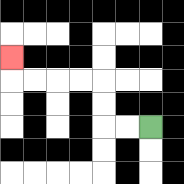{'start': '[6, 5]', 'end': '[0, 2]', 'path_directions': 'L,L,U,U,L,L,L,L,U', 'path_coordinates': '[[6, 5], [5, 5], [4, 5], [4, 4], [4, 3], [3, 3], [2, 3], [1, 3], [0, 3], [0, 2]]'}